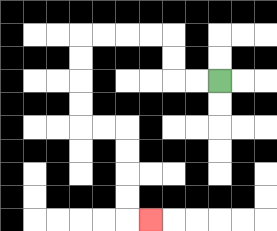{'start': '[9, 3]', 'end': '[6, 9]', 'path_directions': 'L,L,U,U,L,L,L,L,D,D,D,D,R,R,D,D,D,D,R', 'path_coordinates': '[[9, 3], [8, 3], [7, 3], [7, 2], [7, 1], [6, 1], [5, 1], [4, 1], [3, 1], [3, 2], [3, 3], [3, 4], [3, 5], [4, 5], [5, 5], [5, 6], [5, 7], [5, 8], [5, 9], [6, 9]]'}